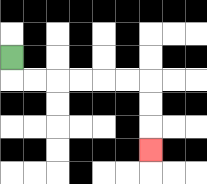{'start': '[0, 2]', 'end': '[6, 6]', 'path_directions': 'D,R,R,R,R,R,R,D,D,D', 'path_coordinates': '[[0, 2], [0, 3], [1, 3], [2, 3], [3, 3], [4, 3], [5, 3], [6, 3], [6, 4], [6, 5], [6, 6]]'}